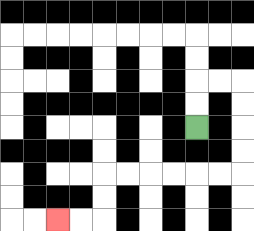{'start': '[8, 5]', 'end': '[2, 9]', 'path_directions': 'U,U,R,R,D,D,D,D,L,L,L,L,L,L,D,D,L,L', 'path_coordinates': '[[8, 5], [8, 4], [8, 3], [9, 3], [10, 3], [10, 4], [10, 5], [10, 6], [10, 7], [9, 7], [8, 7], [7, 7], [6, 7], [5, 7], [4, 7], [4, 8], [4, 9], [3, 9], [2, 9]]'}